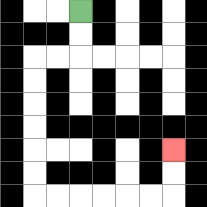{'start': '[3, 0]', 'end': '[7, 6]', 'path_directions': 'D,D,L,L,D,D,D,D,D,D,R,R,R,R,R,R,U,U', 'path_coordinates': '[[3, 0], [3, 1], [3, 2], [2, 2], [1, 2], [1, 3], [1, 4], [1, 5], [1, 6], [1, 7], [1, 8], [2, 8], [3, 8], [4, 8], [5, 8], [6, 8], [7, 8], [7, 7], [7, 6]]'}